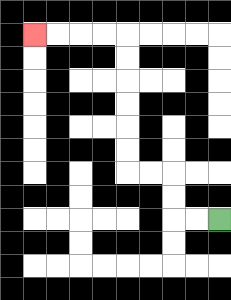{'start': '[9, 9]', 'end': '[1, 1]', 'path_directions': 'L,L,U,U,L,L,U,U,U,U,U,U,L,L,L,L', 'path_coordinates': '[[9, 9], [8, 9], [7, 9], [7, 8], [7, 7], [6, 7], [5, 7], [5, 6], [5, 5], [5, 4], [5, 3], [5, 2], [5, 1], [4, 1], [3, 1], [2, 1], [1, 1]]'}